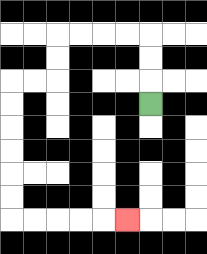{'start': '[6, 4]', 'end': '[5, 9]', 'path_directions': 'U,U,U,L,L,L,L,D,D,L,L,D,D,D,D,D,D,R,R,R,R,R', 'path_coordinates': '[[6, 4], [6, 3], [6, 2], [6, 1], [5, 1], [4, 1], [3, 1], [2, 1], [2, 2], [2, 3], [1, 3], [0, 3], [0, 4], [0, 5], [0, 6], [0, 7], [0, 8], [0, 9], [1, 9], [2, 9], [3, 9], [4, 9], [5, 9]]'}